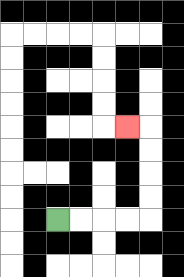{'start': '[2, 9]', 'end': '[5, 5]', 'path_directions': 'R,R,R,R,U,U,U,U,L', 'path_coordinates': '[[2, 9], [3, 9], [4, 9], [5, 9], [6, 9], [6, 8], [6, 7], [6, 6], [6, 5], [5, 5]]'}